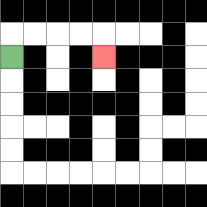{'start': '[0, 2]', 'end': '[4, 2]', 'path_directions': 'U,R,R,R,R,D', 'path_coordinates': '[[0, 2], [0, 1], [1, 1], [2, 1], [3, 1], [4, 1], [4, 2]]'}